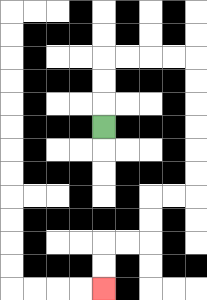{'start': '[4, 5]', 'end': '[4, 12]', 'path_directions': 'U,U,U,R,R,R,R,D,D,D,D,D,D,L,L,D,D,L,L,D,D', 'path_coordinates': '[[4, 5], [4, 4], [4, 3], [4, 2], [5, 2], [6, 2], [7, 2], [8, 2], [8, 3], [8, 4], [8, 5], [8, 6], [8, 7], [8, 8], [7, 8], [6, 8], [6, 9], [6, 10], [5, 10], [4, 10], [4, 11], [4, 12]]'}